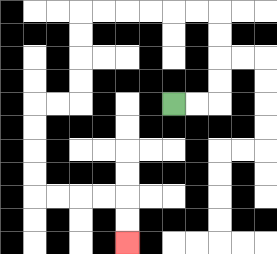{'start': '[7, 4]', 'end': '[5, 10]', 'path_directions': 'R,R,U,U,U,U,L,L,L,L,L,L,D,D,D,D,L,L,D,D,D,D,R,R,R,R,D,D', 'path_coordinates': '[[7, 4], [8, 4], [9, 4], [9, 3], [9, 2], [9, 1], [9, 0], [8, 0], [7, 0], [6, 0], [5, 0], [4, 0], [3, 0], [3, 1], [3, 2], [3, 3], [3, 4], [2, 4], [1, 4], [1, 5], [1, 6], [1, 7], [1, 8], [2, 8], [3, 8], [4, 8], [5, 8], [5, 9], [5, 10]]'}